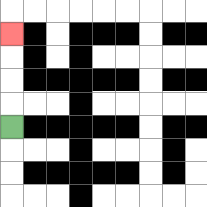{'start': '[0, 5]', 'end': '[0, 1]', 'path_directions': 'U,U,U,U', 'path_coordinates': '[[0, 5], [0, 4], [0, 3], [0, 2], [0, 1]]'}